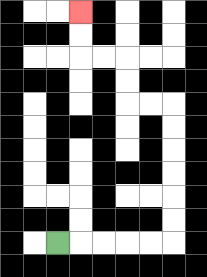{'start': '[2, 10]', 'end': '[3, 0]', 'path_directions': 'R,R,R,R,R,U,U,U,U,U,U,L,L,U,U,L,L,U,U', 'path_coordinates': '[[2, 10], [3, 10], [4, 10], [5, 10], [6, 10], [7, 10], [7, 9], [7, 8], [7, 7], [7, 6], [7, 5], [7, 4], [6, 4], [5, 4], [5, 3], [5, 2], [4, 2], [3, 2], [3, 1], [3, 0]]'}